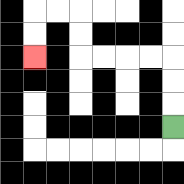{'start': '[7, 5]', 'end': '[1, 2]', 'path_directions': 'U,U,U,L,L,L,L,U,U,L,L,D,D', 'path_coordinates': '[[7, 5], [7, 4], [7, 3], [7, 2], [6, 2], [5, 2], [4, 2], [3, 2], [3, 1], [3, 0], [2, 0], [1, 0], [1, 1], [1, 2]]'}